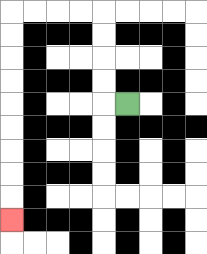{'start': '[5, 4]', 'end': '[0, 9]', 'path_directions': 'L,U,U,U,U,L,L,L,L,D,D,D,D,D,D,D,D,D', 'path_coordinates': '[[5, 4], [4, 4], [4, 3], [4, 2], [4, 1], [4, 0], [3, 0], [2, 0], [1, 0], [0, 0], [0, 1], [0, 2], [0, 3], [0, 4], [0, 5], [0, 6], [0, 7], [0, 8], [0, 9]]'}